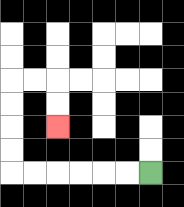{'start': '[6, 7]', 'end': '[2, 5]', 'path_directions': 'L,L,L,L,L,L,U,U,U,U,R,R,D,D', 'path_coordinates': '[[6, 7], [5, 7], [4, 7], [3, 7], [2, 7], [1, 7], [0, 7], [0, 6], [0, 5], [0, 4], [0, 3], [1, 3], [2, 3], [2, 4], [2, 5]]'}